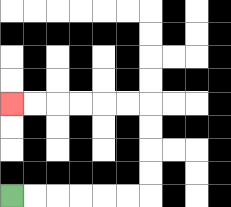{'start': '[0, 8]', 'end': '[0, 4]', 'path_directions': 'R,R,R,R,R,R,U,U,U,U,L,L,L,L,L,L', 'path_coordinates': '[[0, 8], [1, 8], [2, 8], [3, 8], [4, 8], [5, 8], [6, 8], [6, 7], [6, 6], [6, 5], [6, 4], [5, 4], [4, 4], [3, 4], [2, 4], [1, 4], [0, 4]]'}